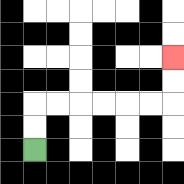{'start': '[1, 6]', 'end': '[7, 2]', 'path_directions': 'U,U,R,R,R,R,R,R,U,U', 'path_coordinates': '[[1, 6], [1, 5], [1, 4], [2, 4], [3, 4], [4, 4], [5, 4], [6, 4], [7, 4], [7, 3], [7, 2]]'}